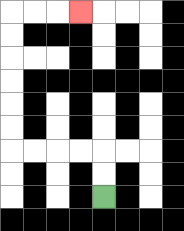{'start': '[4, 8]', 'end': '[3, 0]', 'path_directions': 'U,U,L,L,L,L,U,U,U,U,U,U,R,R,R', 'path_coordinates': '[[4, 8], [4, 7], [4, 6], [3, 6], [2, 6], [1, 6], [0, 6], [0, 5], [0, 4], [0, 3], [0, 2], [0, 1], [0, 0], [1, 0], [2, 0], [3, 0]]'}